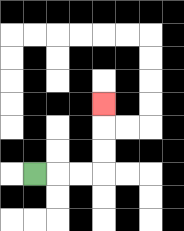{'start': '[1, 7]', 'end': '[4, 4]', 'path_directions': 'R,R,R,U,U,U', 'path_coordinates': '[[1, 7], [2, 7], [3, 7], [4, 7], [4, 6], [4, 5], [4, 4]]'}